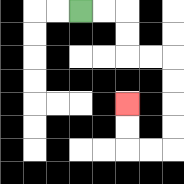{'start': '[3, 0]', 'end': '[5, 4]', 'path_directions': 'R,R,D,D,R,R,D,D,D,D,L,L,U,U', 'path_coordinates': '[[3, 0], [4, 0], [5, 0], [5, 1], [5, 2], [6, 2], [7, 2], [7, 3], [7, 4], [7, 5], [7, 6], [6, 6], [5, 6], [5, 5], [5, 4]]'}